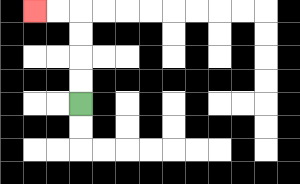{'start': '[3, 4]', 'end': '[1, 0]', 'path_directions': 'U,U,U,U,L,L', 'path_coordinates': '[[3, 4], [3, 3], [3, 2], [3, 1], [3, 0], [2, 0], [1, 0]]'}